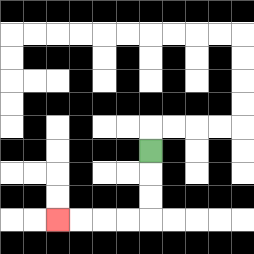{'start': '[6, 6]', 'end': '[2, 9]', 'path_directions': 'D,D,D,L,L,L,L', 'path_coordinates': '[[6, 6], [6, 7], [6, 8], [6, 9], [5, 9], [4, 9], [3, 9], [2, 9]]'}